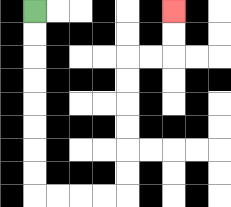{'start': '[1, 0]', 'end': '[7, 0]', 'path_directions': 'D,D,D,D,D,D,D,D,R,R,R,R,U,U,U,U,U,U,R,R,U,U', 'path_coordinates': '[[1, 0], [1, 1], [1, 2], [1, 3], [1, 4], [1, 5], [1, 6], [1, 7], [1, 8], [2, 8], [3, 8], [4, 8], [5, 8], [5, 7], [5, 6], [5, 5], [5, 4], [5, 3], [5, 2], [6, 2], [7, 2], [7, 1], [7, 0]]'}